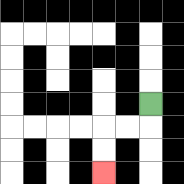{'start': '[6, 4]', 'end': '[4, 7]', 'path_directions': 'D,L,L,D,D', 'path_coordinates': '[[6, 4], [6, 5], [5, 5], [4, 5], [4, 6], [4, 7]]'}